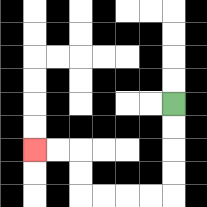{'start': '[7, 4]', 'end': '[1, 6]', 'path_directions': 'D,D,D,D,L,L,L,L,U,U,L,L', 'path_coordinates': '[[7, 4], [7, 5], [7, 6], [7, 7], [7, 8], [6, 8], [5, 8], [4, 8], [3, 8], [3, 7], [3, 6], [2, 6], [1, 6]]'}